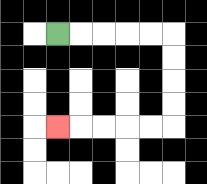{'start': '[2, 1]', 'end': '[2, 5]', 'path_directions': 'R,R,R,R,R,D,D,D,D,L,L,L,L,L', 'path_coordinates': '[[2, 1], [3, 1], [4, 1], [5, 1], [6, 1], [7, 1], [7, 2], [7, 3], [7, 4], [7, 5], [6, 5], [5, 5], [4, 5], [3, 5], [2, 5]]'}